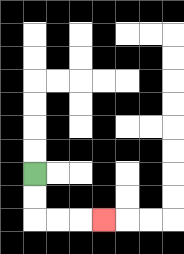{'start': '[1, 7]', 'end': '[4, 9]', 'path_directions': 'D,D,R,R,R', 'path_coordinates': '[[1, 7], [1, 8], [1, 9], [2, 9], [3, 9], [4, 9]]'}